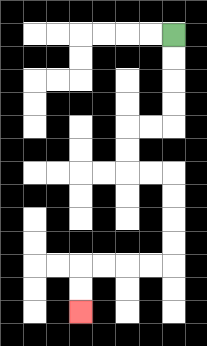{'start': '[7, 1]', 'end': '[3, 13]', 'path_directions': 'D,D,D,D,L,L,D,D,R,R,D,D,D,D,L,L,L,L,D,D', 'path_coordinates': '[[7, 1], [7, 2], [7, 3], [7, 4], [7, 5], [6, 5], [5, 5], [5, 6], [5, 7], [6, 7], [7, 7], [7, 8], [7, 9], [7, 10], [7, 11], [6, 11], [5, 11], [4, 11], [3, 11], [3, 12], [3, 13]]'}